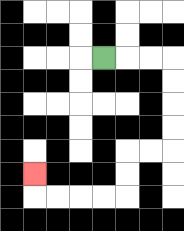{'start': '[4, 2]', 'end': '[1, 7]', 'path_directions': 'R,R,R,D,D,D,D,L,L,D,D,L,L,L,L,U', 'path_coordinates': '[[4, 2], [5, 2], [6, 2], [7, 2], [7, 3], [7, 4], [7, 5], [7, 6], [6, 6], [5, 6], [5, 7], [5, 8], [4, 8], [3, 8], [2, 8], [1, 8], [1, 7]]'}